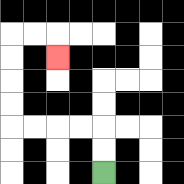{'start': '[4, 7]', 'end': '[2, 2]', 'path_directions': 'U,U,L,L,L,L,U,U,U,U,R,R,D', 'path_coordinates': '[[4, 7], [4, 6], [4, 5], [3, 5], [2, 5], [1, 5], [0, 5], [0, 4], [0, 3], [0, 2], [0, 1], [1, 1], [2, 1], [2, 2]]'}